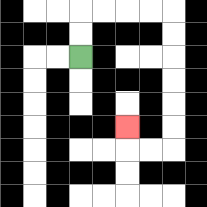{'start': '[3, 2]', 'end': '[5, 5]', 'path_directions': 'U,U,R,R,R,R,D,D,D,D,D,D,L,L,U', 'path_coordinates': '[[3, 2], [3, 1], [3, 0], [4, 0], [5, 0], [6, 0], [7, 0], [7, 1], [7, 2], [7, 3], [7, 4], [7, 5], [7, 6], [6, 6], [5, 6], [5, 5]]'}